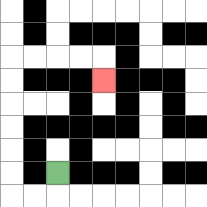{'start': '[2, 7]', 'end': '[4, 3]', 'path_directions': 'D,L,L,U,U,U,U,U,U,R,R,R,R,D', 'path_coordinates': '[[2, 7], [2, 8], [1, 8], [0, 8], [0, 7], [0, 6], [0, 5], [0, 4], [0, 3], [0, 2], [1, 2], [2, 2], [3, 2], [4, 2], [4, 3]]'}